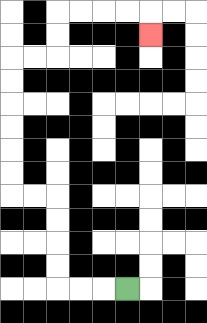{'start': '[5, 12]', 'end': '[6, 1]', 'path_directions': 'L,L,L,U,U,U,U,L,L,U,U,U,U,U,U,R,R,U,U,R,R,R,R,D', 'path_coordinates': '[[5, 12], [4, 12], [3, 12], [2, 12], [2, 11], [2, 10], [2, 9], [2, 8], [1, 8], [0, 8], [0, 7], [0, 6], [0, 5], [0, 4], [0, 3], [0, 2], [1, 2], [2, 2], [2, 1], [2, 0], [3, 0], [4, 0], [5, 0], [6, 0], [6, 1]]'}